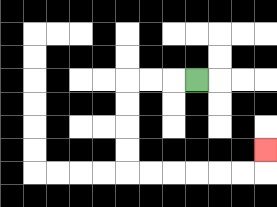{'start': '[8, 3]', 'end': '[11, 6]', 'path_directions': 'L,L,L,D,D,D,D,R,R,R,R,R,R,U', 'path_coordinates': '[[8, 3], [7, 3], [6, 3], [5, 3], [5, 4], [5, 5], [5, 6], [5, 7], [6, 7], [7, 7], [8, 7], [9, 7], [10, 7], [11, 7], [11, 6]]'}